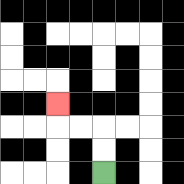{'start': '[4, 7]', 'end': '[2, 4]', 'path_directions': 'U,U,L,L,U', 'path_coordinates': '[[4, 7], [4, 6], [4, 5], [3, 5], [2, 5], [2, 4]]'}